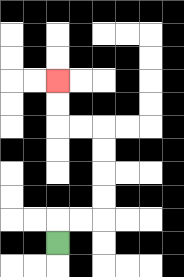{'start': '[2, 10]', 'end': '[2, 3]', 'path_directions': 'U,R,R,U,U,U,U,L,L,U,U', 'path_coordinates': '[[2, 10], [2, 9], [3, 9], [4, 9], [4, 8], [4, 7], [4, 6], [4, 5], [3, 5], [2, 5], [2, 4], [2, 3]]'}